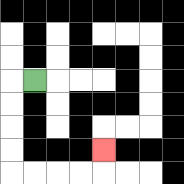{'start': '[1, 3]', 'end': '[4, 6]', 'path_directions': 'L,D,D,D,D,R,R,R,R,U', 'path_coordinates': '[[1, 3], [0, 3], [0, 4], [0, 5], [0, 6], [0, 7], [1, 7], [2, 7], [3, 7], [4, 7], [4, 6]]'}